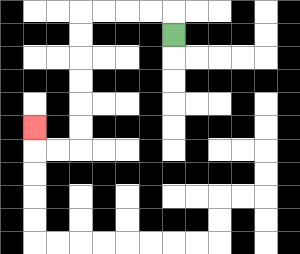{'start': '[7, 1]', 'end': '[1, 5]', 'path_directions': 'U,L,L,L,L,D,D,D,D,D,D,L,L,U', 'path_coordinates': '[[7, 1], [7, 0], [6, 0], [5, 0], [4, 0], [3, 0], [3, 1], [3, 2], [3, 3], [3, 4], [3, 5], [3, 6], [2, 6], [1, 6], [1, 5]]'}